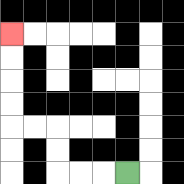{'start': '[5, 7]', 'end': '[0, 1]', 'path_directions': 'L,L,L,U,U,L,L,U,U,U,U', 'path_coordinates': '[[5, 7], [4, 7], [3, 7], [2, 7], [2, 6], [2, 5], [1, 5], [0, 5], [0, 4], [0, 3], [0, 2], [0, 1]]'}